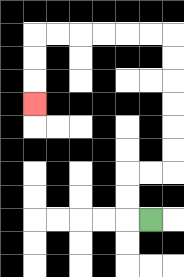{'start': '[6, 9]', 'end': '[1, 4]', 'path_directions': 'L,U,U,R,R,U,U,U,U,U,U,L,L,L,L,L,L,D,D,D', 'path_coordinates': '[[6, 9], [5, 9], [5, 8], [5, 7], [6, 7], [7, 7], [7, 6], [7, 5], [7, 4], [7, 3], [7, 2], [7, 1], [6, 1], [5, 1], [4, 1], [3, 1], [2, 1], [1, 1], [1, 2], [1, 3], [1, 4]]'}